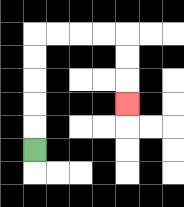{'start': '[1, 6]', 'end': '[5, 4]', 'path_directions': 'U,U,U,U,U,R,R,R,R,D,D,D', 'path_coordinates': '[[1, 6], [1, 5], [1, 4], [1, 3], [1, 2], [1, 1], [2, 1], [3, 1], [4, 1], [5, 1], [5, 2], [5, 3], [5, 4]]'}